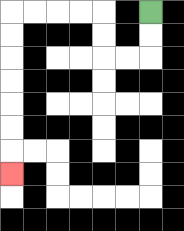{'start': '[6, 0]', 'end': '[0, 7]', 'path_directions': 'D,D,L,L,U,U,L,L,L,L,D,D,D,D,D,D,D', 'path_coordinates': '[[6, 0], [6, 1], [6, 2], [5, 2], [4, 2], [4, 1], [4, 0], [3, 0], [2, 0], [1, 0], [0, 0], [0, 1], [0, 2], [0, 3], [0, 4], [0, 5], [0, 6], [0, 7]]'}